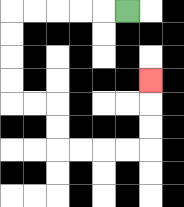{'start': '[5, 0]', 'end': '[6, 3]', 'path_directions': 'L,L,L,L,L,D,D,D,D,R,R,D,D,R,R,R,R,U,U,U', 'path_coordinates': '[[5, 0], [4, 0], [3, 0], [2, 0], [1, 0], [0, 0], [0, 1], [0, 2], [0, 3], [0, 4], [1, 4], [2, 4], [2, 5], [2, 6], [3, 6], [4, 6], [5, 6], [6, 6], [6, 5], [6, 4], [6, 3]]'}